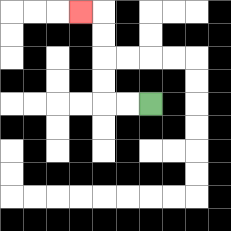{'start': '[6, 4]', 'end': '[3, 0]', 'path_directions': 'L,L,U,U,U,U,L', 'path_coordinates': '[[6, 4], [5, 4], [4, 4], [4, 3], [4, 2], [4, 1], [4, 0], [3, 0]]'}